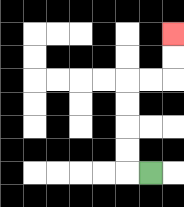{'start': '[6, 7]', 'end': '[7, 1]', 'path_directions': 'L,U,U,U,U,R,R,U,U', 'path_coordinates': '[[6, 7], [5, 7], [5, 6], [5, 5], [5, 4], [5, 3], [6, 3], [7, 3], [7, 2], [7, 1]]'}